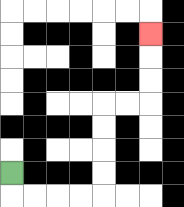{'start': '[0, 7]', 'end': '[6, 1]', 'path_directions': 'D,R,R,R,R,U,U,U,U,R,R,U,U,U', 'path_coordinates': '[[0, 7], [0, 8], [1, 8], [2, 8], [3, 8], [4, 8], [4, 7], [4, 6], [4, 5], [4, 4], [5, 4], [6, 4], [6, 3], [6, 2], [6, 1]]'}